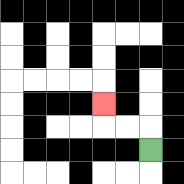{'start': '[6, 6]', 'end': '[4, 4]', 'path_directions': 'U,L,L,U', 'path_coordinates': '[[6, 6], [6, 5], [5, 5], [4, 5], [4, 4]]'}